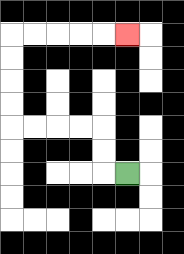{'start': '[5, 7]', 'end': '[5, 1]', 'path_directions': 'L,U,U,L,L,L,L,U,U,U,U,R,R,R,R,R', 'path_coordinates': '[[5, 7], [4, 7], [4, 6], [4, 5], [3, 5], [2, 5], [1, 5], [0, 5], [0, 4], [0, 3], [0, 2], [0, 1], [1, 1], [2, 1], [3, 1], [4, 1], [5, 1]]'}